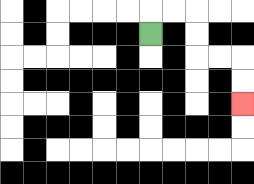{'start': '[6, 1]', 'end': '[10, 4]', 'path_directions': 'U,R,R,D,D,R,R,D,D', 'path_coordinates': '[[6, 1], [6, 0], [7, 0], [8, 0], [8, 1], [8, 2], [9, 2], [10, 2], [10, 3], [10, 4]]'}